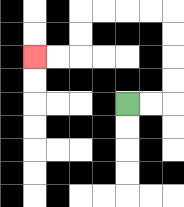{'start': '[5, 4]', 'end': '[1, 2]', 'path_directions': 'R,R,U,U,U,U,L,L,L,L,D,D,L,L', 'path_coordinates': '[[5, 4], [6, 4], [7, 4], [7, 3], [7, 2], [7, 1], [7, 0], [6, 0], [5, 0], [4, 0], [3, 0], [3, 1], [3, 2], [2, 2], [1, 2]]'}